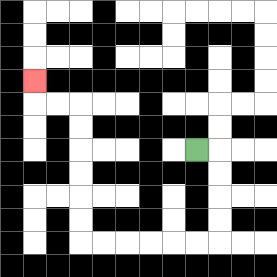{'start': '[8, 6]', 'end': '[1, 3]', 'path_directions': 'R,D,D,D,D,L,L,L,L,L,L,U,U,U,U,U,U,L,L,U', 'path_coordinates': '[[8, 6], [9, 6], [9, 7], [9, 8], [9, 9], [9, 10], [8, 10], [7, 10], [6, 10], [5, 10], [4, 10], [3, 10], [3, 9], [3, 8], [3, 7], [3, 6], [3, 5], [3, 4], [2, 4], [1, 4], [1, 3]]'}